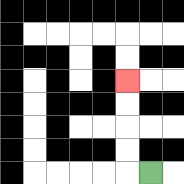{'start': '[6, 7]', 'end': '[5, 3]', 'path_directions': 'L,U,U,U,U', 'path_coordinates': '[[6, 7], [5, 7], [5, 6], [5, 5], [5, 4], [5, 3]]'}